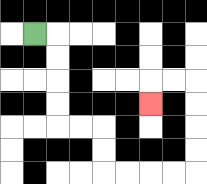{'start': '[1, 1]', 'end': '[6, 4]', 'path_directions': 'R,D,D,D,D,R,R,D,D,R,R,R,R,U,U,U,U,L,L,D', 'path_coordinates': '[[1, 1], [2, 1], [2, 2], [2, 3], [2, 4], [2, 5], [3, 5], [4, 5], [4, 6], [4, 7], [5, 7], [6, 7], [7, 7], [8, 7], [8, 6], [8, 5], [8, 4], [8, 3], [7, 3], [6, 3], [6, 4]]'}